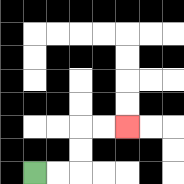{'start': '[1, 7]', 'end': '[5, 5]', 'path_directions': 'R,R,U,U,R,R', 'path_coordinates': '[[1, 7], [2, 7], [3, 7], [3, 6], [3, 5], [4, 5], [5, 5]]'}